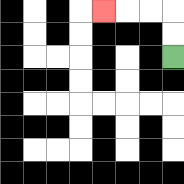{'start': '[7, 2]', 'end': '[4, 0]', 'path_directions': 'U,U,L,L,L', 'path_coordinates': '[[7, 2], [7, 1], [7, 0], [6, 0], [5, 0], [4, 0]]'}